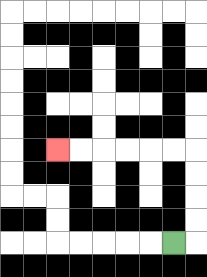{'start': '[7, 10]', 'end': '[2, 6]', 'path_directions': 'R,U,U,U,U,L,L,L,L,L,L', 'path_coordinates': '[[7, 10], [8, 10], [8, 9], [8, 8], [8, 7], [8, 6], [7, 6], [6, 6], [5, 6], [4, 6], [3, 6], [2, 6]]'}